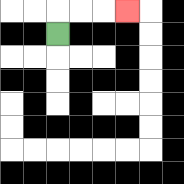{'start': '[2, 1]', 'end': '[5, 0]', 'path_directions': 'U,R,R,R', 'path_coordinates': '[[2, 1], [2, 0], [3, 0], [4, 0], [5, 0]]'}